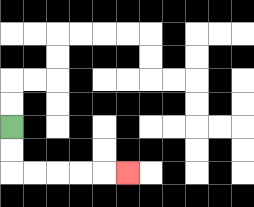{'start': '[0, 5]', 'end': '[5, 7]', 'path_directions': 'D,D,R,R,R,R,R', 'path_coordinates': '[[0, 5], [0, 6], [0, 7], [1, 7], [2, 7], [3, 7], [4, 7], [5, 7]]'}